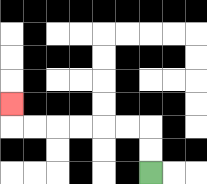{'start': '[6, 7]', 'end': '[0, 4]', 'path_directions': 'U,U,L,L,L,L,L,L,U', 'path_coordinates': '[[6, 7], [6, 6], [6, 5], [5, 5], [4, 5], [3, 5], [2, 5], [1, 5], [0, 5], [0, 4]]'}